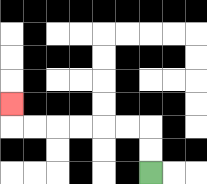{'start': '[6, 7]', 'end': '[0, 4]', 'path_directions': 'U,U,L,L,L,L,L,L,U', 'path_coordinates': '[[6, 7], [6, 6], [6, 5], [5, 5], [4, 5], [3, 5], [2, 5], [1, 5], [0, 5], [0, 4]]'}